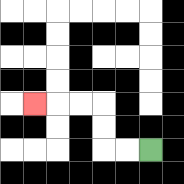{'start': '[6, 6]', 'end': '[1, 4]', 'path_directions': 'L,L,U,U,L,L,L', 'path_coordinates': '[[6, 6], [5, 6], [4, 6], [4, 5], [4, 4], [3, 4], [2, 4], [1, 4]]'}